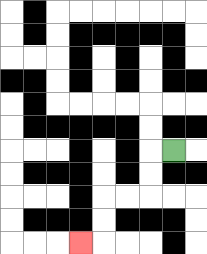{'start': '[7, 6]', 'end': '[3, 10]', 'path_directions': 'L,D,D,L,L,D,D,L', 'path_coordinates': '[[7, 6], [6, 6], [6, 7], [6, 8], [5, 8], [4, 8], [4, 9], [4, 10], [3, 10]]'}